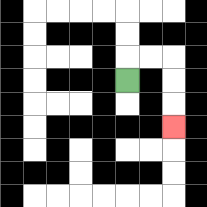{'start': '[5, 3]', 'end': '[7, 5]', 'path_directions': 'U,R,R,D,D,D', 'path_coordinates': '[[5, 3], [5, 2], [6, 2], [7, 2], [7, 3], [7, 4], [7, 5]]'}